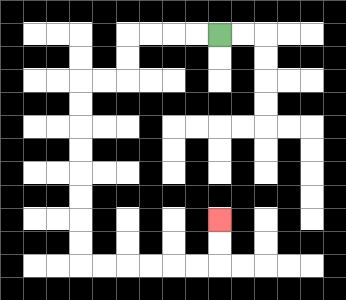{'start': '[9, 1]', 'end': '[9, 9]', 'path_directions': 'L,L,L,L,D,D,L,L,D,D,D,D,D,D,D,D,R,R,R,R,R,R,U,U', 'path_coordinates': '[[9, 1], [8, 1], [7, 1], [6, 1], [5, 1], [5, 2], [5, 3], [4, 3], [3, 3], [3, 4], [3, 5], [3, 6], [3, 7], [3, 8], [3, 9], [3, 10], [3, 11], [4, 11], [5, 11], [6, 11], [7, 11], [8, 11], [9, 11], [9, 10], [9, 9]]'}